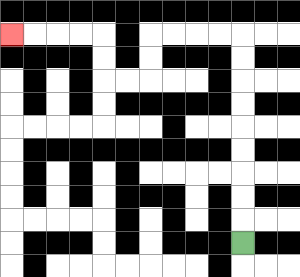{'start': '[10, 10]', 'end': '[0, 1]', 'path_directions': 'U,U,U,U,U,U,U,U,U,L,L,L,L,D,D,L,L,U,U,L,L,L,L', 'path_coordinates': '[[10, 10], [10, 9], [10, 8], [10, 7], [10, 6], [10, 5], [10, 4], [10, 3], [10, 2], [10, 1], [9, 1], [8, 1], [7, 1], [6, 1], [6, 2], [6, 3], [5, 3], [4, 3], [4, 2], [4, 1], [3, 1], [2, 1], [1, 1], [0, 1]]'}